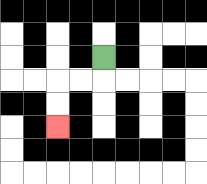{'start': '[4, 2]', 'end': '[2, 5]', 'path_directions': 'D,L,L,D,D', 'path_coordinates': '[[4, 2], [4, 3], [3, 3], [2, 3], [2, 4], [2, 5]]'}